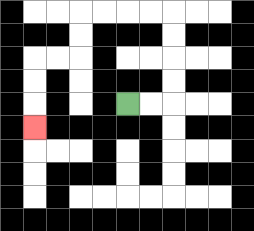{'start': '[5, 4]', 'end': '[1, 5]', 'path_directions': 'R,R,U,U,U,U,L,L,L,L,D,D,L,L,D,D,D', 'path_coordinates': '[[5, 4], [6, 4], [7, 4], [7, 3], [7, 2], [7, 1], [7, 0], [6, 0], [5, 0], [4, 0], [3, 0], [3, 1], [3, 2], [2, 2], [1, 2], [1, 3], [1, 4], [1, 5]]'}